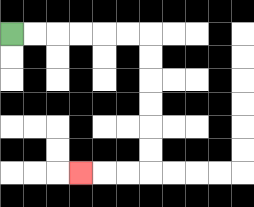{'start': '[0, 1]', 'end': '[3, 7]', 'path_directions': 'R,R,R,R,R,R,D,D,D,D,D,D,L,L,L', 'path_coordinates': '[[0, 1], [1, 1], [2, 1], [3, 1], [4, 1], [5, 1], [6, 1], [6, 2], [6, 3], [6, 4], [6, 5], [6, 6], [6, 7], [5, 7], [4, 7], [3, 7]]'}